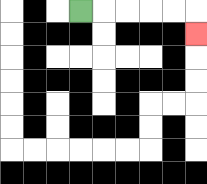{'start': '[3, 0]', 'end': '[8, 1]', 'path_directions': 'R,R,R,R,R,D', 'path_coordinates': '[[3, 0], [4, 0], [5, 0], [6, 0], [7, 0], [8, 0], [8, 1]]'}